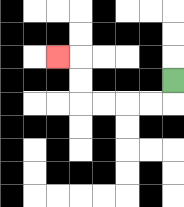{'start': '[7, 3]', 'end': '[2, 2]', 'path_directions': 'D,L,L,L,L,U,U,L', 'path_coordinates': '[[7, 3], [7, 4], [6, 4], [5, 4], [4, 4], [3, 4], [3, 3], [3, 2], [2, 2]]'}